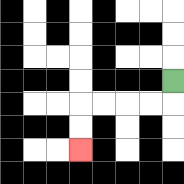{'start': '[7, 3]', 'end': '[3, 6]', 'path_directions': 'D,L,L,L,L,D,D', 'path_coordinates': '[[7, 3], [7, 4], [6, 4], [5, 4], [4, 4], [3, 4], [3, 5], [3, 6]]'}